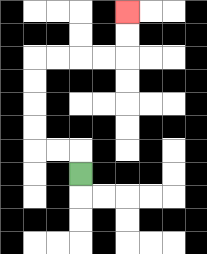{'start': '[3, 7]', 'end': '[5, 0]', 'path_directions': 'U,L,L,U,U,U,U,R,R,R,R,U,U', 'path_coordinates': '[[3, 7], [3, 6], [2, 6], [1, 6], [1, 5], [1, 4], [1, 3], [1, 2], [2, 2], [3, 2], [4, 2], [5, 2], [5, 1], [5, 0]]'}